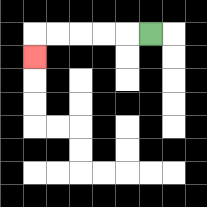{'start': '[6, 1]', 'end': '[1, 2]', 'path_directions': 'L,L,L,L,L,D', 'path_coordinates': '[[6, 1], [5, 1], [4, 1], [3, 1], [2, 1], [1, 1], [1, 2]]'}